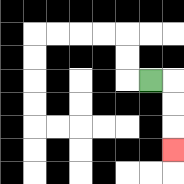{'start': '[6, 3]', 'end': '[7, 6]', 'path_directions': 'R,D,D,D', 'path_coordinates': '[[6, 3], [7, 3], [7, 4], [7, 5], [7, 6]]'}